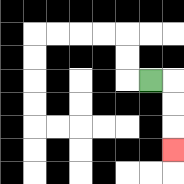{'start': '[6, 3]', 'end': '[7, 6]', 'path_directions': 'R,D,D,D', 'path_coordinates': '[[6, 3], [7, 3], [7, 4], [7, 5], [7, 6]]'}